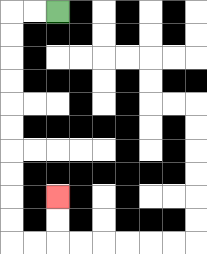{'start': '[2, 0]', 'end': '[2, 8]', 'path_directions': 'L,L,D,D,D,D,D,D,D,D,D,D,R,R,U,U', 'path_coordinates': '[[2, 0], [1, 0], [0, 0], [0, 1], [0, 2], [0, 3], [0, 4], [0, 5], [0, 6], [0, 7], [0, 8], [0, 9], [0, 10], [1, 10], [2, 10], [2, 9], [2, 8]]'}